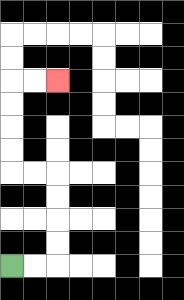{'start': '[0, 11]', 'end': '[2, 3]', 'path_directions': 'R,R,U,U,U,U,L,L,U,U,U,U,R,R', 'path_coordinates': '[[0, 11], [1, 11], [2, 11], [2, 10], [2, 9], [2, 8], [2, 7], [1, 7], [0, 7], [0, 6], [0, 5], [0, 4], [0, 3], [1, 3], [2, 3]]'}